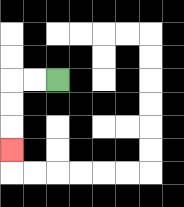{'start': '[2, 3]', 'end': '[0, 6]', 'path_directions': 'L,L,D,D,D', 'path_coordinates': '[[2, 3], [1, 3], [0, 3], [0, 4], [0, 5], [0, 6]]'}